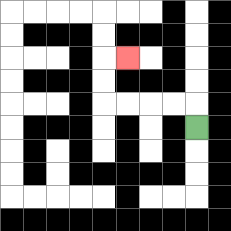{'start': '[8, 5]', 'end': '[5, 2]', 'path_directions': 'U,L,L,L,L,U,U,R', 'path_coordinates': '[[8, 5], [8, 4], [7, 4], [6, 4], [5, 4], [4, 4], [4, 3], [4, 2], [5, 2]]'}